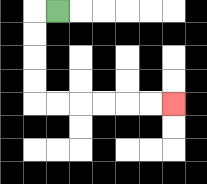{'start': '[2, 0]', 'end': '[7, 4]', 'path_directions': 'L,D,D,D,D,R,R,R,R,R,R', 'path_coordinates': '[[2, 0], [1, 0], [1, 1], [1, 2], [1, 3], [1, 4], [2, 4], [3, 4], [4, 4], [5, 4], [6, 4], [7, 4]]'}